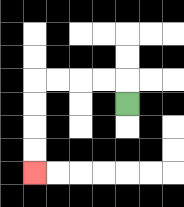{'start': '[5, 4]', 'end': '[1, 7]', 'path_directions': 'U,L,L,L,L,D,D,D,D', 'path_coordinates': '[[5, 4], [5, 3], [4, 3], [3, 3], [2, 3], [1, 3], [1, 4], [1, 5], [1, 6], [1, 7]]'}